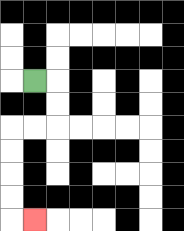{'start': '[1, 3]', 'end': '[1, 9]', 'path_directions': 'R,D,D,L,L,D,D,D,D,R', 'path_coordinates': '[[1, 3], [2, 3], [2, 4], [2, 5], [1, 5], [0, 5], [0, 6], [0, 7], [0, 8], [0, 9], [1, 9]]'}